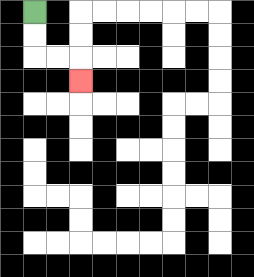{'start': '[1, 0]', 'end': '[3, 3]', 'path_directions': 'D,D,R,R,D', 'path_coordinates': '[[1, 0], [1, 1], [1, 2], [2, 2], [3, 2], [3, 3]]'}